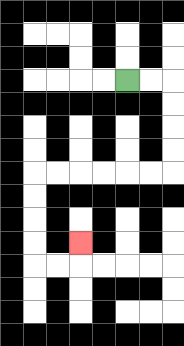{'start': '[5, 3]', 'end': '[3, 10]', 'path_directions': 'R,R,D,D,D,D,L,L,L,L,L,L,D,D,D,D,R,R,U', 'path_coordinates': '[[5, 3], [6, 3], [7, 3], [7, 4], [7, 5], [7, 6], [7, 7], [6, 7], [5, 7], [4, 7], [3, 7], [2, 7], [1, 7], [1, 8], [1, 9], [1, 10], [1, 11], [2, 11], [3, 11], [3, 10]]'}